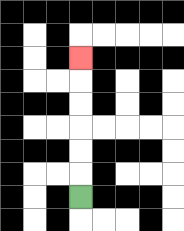{'start': '[3, 8]', 'end': '[3, 2]', 'path_directions': 'U,U,U,U,U,U', 'path_coordinates': '[[3, 8], [3, 7], [3, 6], [3, 5], [3, 4], [3, 3], [3, 2]]'}